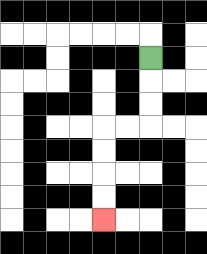{'start': '[6, 2]', 'end': '[4, 9]', 'path_directions': 'D,D,D,L,L,D,D,D,D', 'path_coordinates': '[[6, 2], [6, 3], [6, 4], [6, 5], [5, 5], [4, 5], [4, 6], [4, 7], [4, 8], [4, 9]]'}